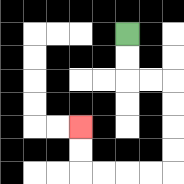{'start': '[5, 1]', 'end': '[3, 5]', 'path_directions': 'D,D,R,R,D,D,D,D,L,L,L,L,U,U', 'path_coordinates': '[[5, 1], [5, 2], [5, 3], [6, 3], [7, 3], [7, 4], [7, 5], [7, 6], [7, 7], [6, 7], [5, 7], [4, 7], [3, 7], [3, 6], [3, 5]]'}